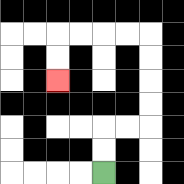{'start': '[4, 7]', 'end': '[2, 3]', 'path_directions': 'U,U,R,R,U,U,U,U,L,L,L,L,D,D', 'path_coordinates': '[[4, 7], [4, 6], [4, 5], [5, 5], [6, 5], [6, 4], [6, 3], [6, 2], [6, 1], [5, 1], [4, 1], [3, 1], [2, 1], [2, 2], [2, 3]]'}